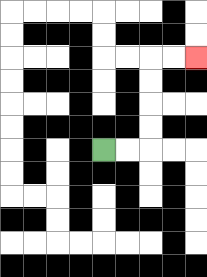{'start': '[4, 6]', 'end': '[8, 2]', 'path_directions': 'R,R,U,U,U,U,R,R', 'path_coordinates': '[[4, 6], [5, 6], [6, 6], [6, 5], [6, 4], [6, 3], [6, 2], [7, 2], [8, 2]]'}